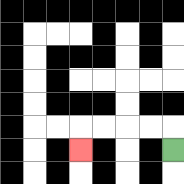{'start': '[7, 6]', 'end': '[3, 6]', 'path_directions': 'U,L,L,L,L,D', 'path_coordinates': '[[7, 6], [7, 5], [6, 5], [5, 5], [4, 5], [3, 5], [3, 6]]'}